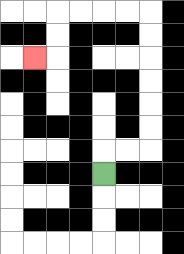{'start': '[4, 7]', 'end': '[1, 2]', 'path_directions': 'U,R,R,U,U,U,U,U,U,L,L,L,L,D,D,L', 'path_coordinates': '[[4, 7], [4, 6], [5, 6], [6, 6], [6, 5], [6, 4], [6, 3], [6, 2], [6, 1], [6, 0], [5, 0], [4, 0], [3, 0], [2, 0], [2, 1], [2, 2], [1, 2]]'}